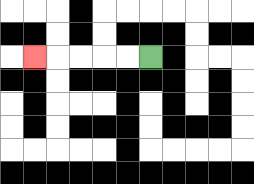{'start': '[6, 2]', 'end': '[1, 2]', 'path_directions': 'L,L,L,L,L', 'path_coordinates': '[[6, 2], [5, 2], [4, 2], [3, 2], [2, 2], [1, 2]]'}